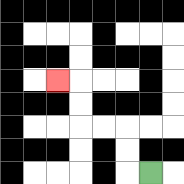{'start': '[6, 7]', 'end': '[2, 3]', 'path_directions': 'L,U,U,L,L,U,U,L', 'path_coordinates': '[[6, 7], [5, 7], [5, 6], [5, 5], [4, 5], [3, 5], [3, 4], [3, 3], [2, 3]]'}